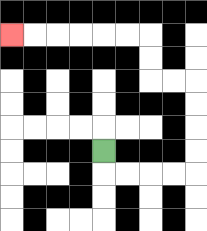{'start': '[4, 6]', 'end': '[0, 1]', 'path_directions': 'D,R,R,R,R,U,U,U,U,L,L,U,U,L,L,L,L,L,L', 'path_coordinates': '[[4, 6], [4, 7], [5, 7], [6, 7], [7, 7], [8, 7], [8, 6], [8, 5], [8, 4], [8, 3], [7, 3], [6, 3], [6, 2], [6, 1], [5, 1], [4, 1], [3, 1], [2, 1], [1, 1], [0, 1]]'}